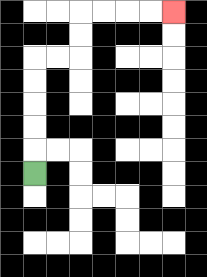{'start': '[1, 7]', 'end': '[7, 0]', 'path_directions': 'U,U,U,U,U,R,R,U,U,R,R,R,R', 'path_coordinates': '[[1, 7], [1, 6], [1, 5], [1, 4], [1, 3], [1, 2], [2, 2], [3, 2], [3, 1], [3, 0], [4, 0], [5, 0], [6, 0], [7, 0]]'}